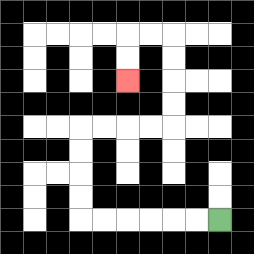{'start': '[9, 9]', 'end': '[5, 3]', 'path_directions': 'L,L,L,L,L,L,U,U,U,U,R,R,R,R,U,U,U,U,L,L,D,D', 'path_coordinates': '[[9, 9], [8, 9], [7, 9], [6, 9], [5, 9], [4, 9], [3, 9], [3, 8], [3, 7], [3, 6], [3, 5], [4, 5], [5, 5], [6, 5], [7, 5], [7, 4], [7, 3], [7, 2], [7, 1], [6, 1], [5, 1], [5, 2], [5, 3]]'}